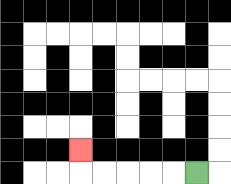{'start': '[8, 7]', 'end': '[3, 6]', 'path_directions': 'L,L,L,L,L,U', 'path_coordinates': '[[8, 7], [7, 7], [6, 7], [5, 7], [4, 7], [3, 7], [3, 6]]'}